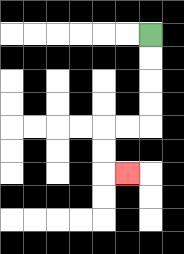{'start': '[6, 1]', 'end': '[5, 7]', 'path_directions': 'D,D,D,D,L,L,D,D,R', 'path_coordinates': '[[6, 1], [6, 2], [6, 3], [6, 4], [6, 5], [5, 5], [4, 5], [4, 6], [4, 7], [5, 7]]'}